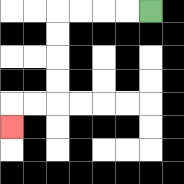{'start': '[6, 0]', 'end': '[0, 5]', 'path_directions': 'L,L,L,L,D,D,D,D,L,L,D', 'path_coordinates': '[[6, 0], [5, 0], [4, 0], [3, 0], [2, 0], [2, 1], [2, 2], [2, 3], [2, 4], [1, 4], [0, 4], [0, 5]]'}